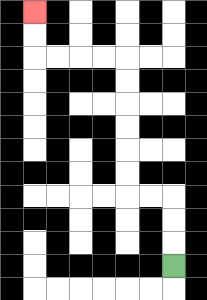{'start': '[7, 11]', 'end': '[1, 0]', 'path_directions': 'U,U,U,L,L,U,U,U,U,U,U,L,L,L,L,U,U', 'path_coordinates': '[[7, 11], [7, 10], [7, 9], [7, 8], [6, 8], [5, 8], [5, 7], [5, 6], [5, 5], [5, 4], [5, 3], [5, 2], [4, 2], [3, 2], [2, 2], [1, 2], [1, 1], [1, 0]]'}